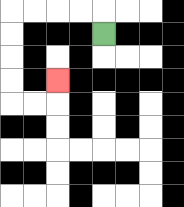{'start': '[4, 1]', 'end': '[2, 3]', 'path_directions': 'U,L,L,L,L,D,D,D,D,R,R,U', 'path_coordinates': '[[4, 1], [4, 0], [3, 0], [2, 0], [1, 0], [0, 0], [0, 1], [0, 2], [0, 3], [0, 4], [1, 4], [2, 4], [2, 3]]'}